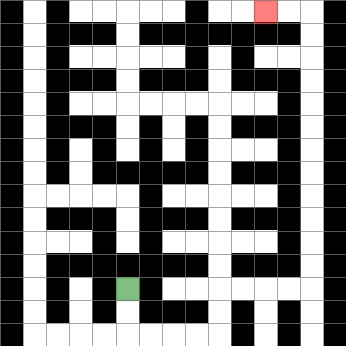{'start': '[5, 12]', 'end': '[11, 0]', 'path_directions': 'D,D,R,R,R,R,U,U,R,R,R,R,U,U,U,U,U,U,U,U,U,U,U,U,L,L', 'path_coordinates': '[[5, 12], [5, 13], [5, 14], [6, 14], [7, 14], [8, 14], [9, 14], [9, 13], [9, 12], [10, 12], [11, 12], [12, 12], [13, 12], [13, 11], [13, 10], [13, 9], [13, 8], [13, 7], [13, 6], [13, 5], [13, 4], [13, 3], [13, 2], [13, 1], [13, 0], [12, 0], [11, 0]]'}